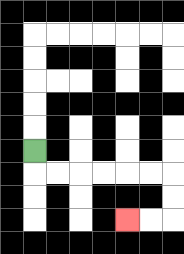{'start': '[1, 6]', 'end': '[5, 9]', 'path_directions': 'D,R,R,R,R,R,R,D,D,L,L', 'path_coordinates': '[[1, 6], [1, 7], [2, 7], [3, 7], [4, 7], [5, 7], [6, 7], [7, 7], [7, 8], [7, 9], [6, 9], [5, 9]]'}